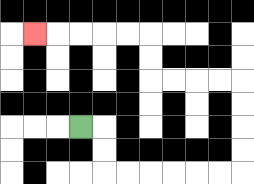{'start': '[3, 5]', 'end': '[1, 1]', 'path_directions': 'R,D,D,R,R,R,R,R,R,U,U,U,U,L,L,L,L,U,U,L,L,L,L,L', 'path_coordinates': '[[3, 5], [4, 5], [4, 6], [4, 7], [5, 7], [6, 7], [7, 7], [8, 7], [9, 7], [10, 7], [10, 6], [10, 5], [10, 4], [10, 3], [9, 3], [8, 3], [7, 3], [6, 3], [6, 2], [6, 1], [5, 1], [4, 1], [3, 1], [2, 1], [1, 1]]'}